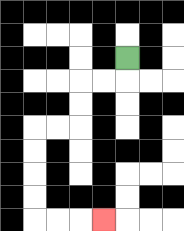{'start': '[5, 2]', 'end': '[4, 9]', 'path_directions': 'D,L,L,D,D,L,L,D,D,D,D,R,R,R', 'path_coordinates': '[[5, 2], [5, 3], [4, 3], [3, 3], [3, 4], [3, 5], [2, 5], [1, 5], [1, 6], [1, 7], [1, 8], [1, 9], [2, 9], [3, 9], [4, 9]]'}